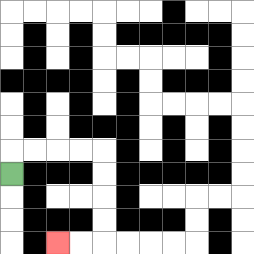{'start': '[0, 7]', 'end': '[2, 10]', 'path_directions': 'U,R,R,R,R,D,D,D,D,L,L', 'path_coordinates': '[[0, 7], [0, 6], [1, 6], [2, 6], [3, 6], [4, 6], [4, 7], [4, 8], [4, 9], [4, 10], [3, 10], [2, 10]]'}